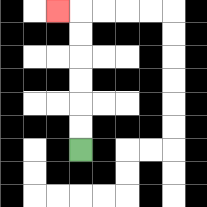{'start': '[3, 6]', 'end': '[2, 0]', 'path_directions': 'U,U,U,U,U,U,L', 'path_coordinates': '[[3, 6], [3, 5], [3, 4], [3, 3], [3, 2], [3, 1], [3, 0], [2, 0]]'}